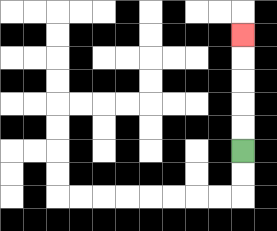{'start': '[10, 6]', 'end': '[10, 1]', 'path_directions': 'U,U,U,U,U', 'path_coordinates': '[[10, 6], [10, 5], [10, 4], [10, 3], [10, 2], [10, 1]]'}